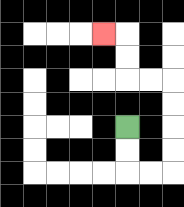{'start': '[5, 5]', 'end': '[4, 1]', 'path_directions': 'D,D,R,R,U,U,U,U,L,L,U,U,L', 'path_coordinates': '[[5, 5], [5, 6], [5, 7], [6, 7], [7, 7], [7, 6], [7, 5], [7, 4], [7, 3], [6, 3], [5, 3], [5, 2], [5, 1], [4, 1]]'}